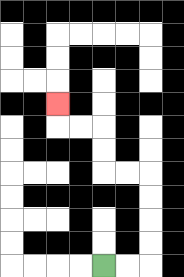{'start': '[4, 11]', 'end': '[2, 4]', 'path_directions': 'R,R,U,U,U,U,L,L,U,U,L,L,U', 'path_coordinates': '[[4, 11], [5, 11], [6, 11], [6, 10], [6, 9], [6, 8], [6, 7], [5, 7], [4, 7], [4, 6], [4, 5], [3, 5], [2, 5], [2, 4]]'}